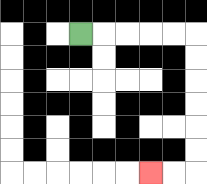{'start': '[3, 1]', 'end': '[6, 7]', 'path_directions': 'R,R,R,R,R,D,D,D,D,D,D,L,L', 'path_coordinates': '[[3, 1], [4, 1], [5, 1], [6, 1], [7, 1], [8, 1], [8, 2], [8, 3], [8, 4], [8, 5], [8, 6], [8, 7], [7, 7], [6, 7]]'}